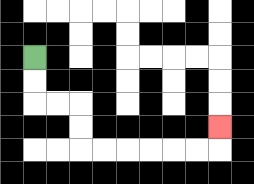{'start': '[1, 2]', 'end': '[9, 5]', 'path_directions': 'D,D,R,R,D,D,R,R,R,R,R,R,U', 'path_coordinates': '[[1, 2], [1, 3], [1, 4], [2, 4], [3, 4], [3, 5], [3, 6], [4, 6], [5, 6], [6, 6], [7, 6], [8, 6], [9, 6], [9, 5]]'}